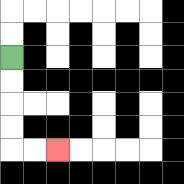{'start': '[0, 2]', 'end': '[2, 6]', 'path_directions': 'D,D,D,D,R,R', 'path_coordinates': '[[0, 2], [0, 3], [0, 4], [0, 5], [0, 6], [1, 6], [2, 6]]'}